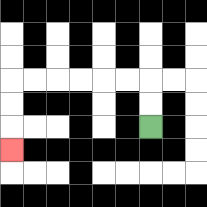{'start': '[6, 5]', 'end': '[0, 6]', 'path_directions': 'U,U,L,L,L,L,L,L,D,D,D', 'path_coordinates': '[[6, 5], [6, 4], [6, 3], [5, 3], [4, 3], [3, 3], [2, 3], [1, 3], [0, 3], [0, 4], [0, 5], [0, 6]]'}